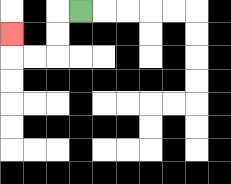{'start': '[3, 0]', 'end': '[0, 1]', 'path_directions': 'L,D,D,L,L,U', 'path_coordinates': '[[3, 0], [2, 0], [2, 1], [2, 2], [1, 2], [0, 2], [0, 1]]'}